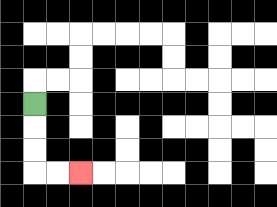{'start': '[1, 4]', 'end': '[3, 7]', 'path_directions': 'D,D,D,R,R', 'path_coordinates': '[[1, 4], [1, 5], [1, 6], [1, 7], [2, 7], [3, 7]]'}